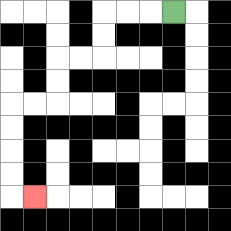{'start': '[7, 0]', 'end': '[1, 8]', 'path_directions': 'L,L,L,D,D,L,L,D,D,L,L,D,D,D,D,R', 'path_coordinates': '[[7, 0], [6, 0], [5, 0], [4, 0], [4, 1], [4, 2], [3, 2], [2, 2], [2, 3], [2, 4], [1, 4], [0, 4], [0, 5], [0, 6], [0, 7], [0, 8], [1, 8]]'}